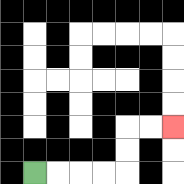{'start': '[1, 7]', 'end': '[7, 5]', 'path_directions': 'R,R,R,R,U,U,R,R', 'path_coordinates': '[[1, 7], [2, 7], [3, 7], [4, 7], [5, 7], [5, 6], [5, 5], [6, 5], [7, 5]]'}